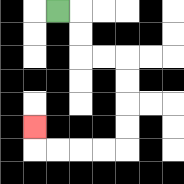{'start': '[2, 0]', 'end': '[1, 5]', 'path_directions': 'R,D,D,R,R,D,D,D,D,L,L,L,L,U', 'path_coordinates': '[[2, 0], [3, 0], [3, 1], [3, 2], [4, 2], [5, 2], [5, 3], [5, 4], [5, 5], [5, 6], [4, 6], [3, 6], [2, 6], [1, 6], [1, 5]]'}